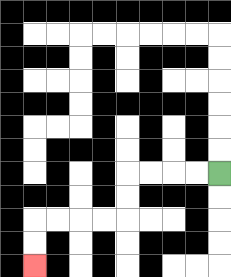{'start': '[9, 7]', 'end': '[1, 11]', 'path_directions': 'L,L,L,L,D,D,L,L,L,L,D,D', 'path_coordinates': '[[9, 7], [8, 7], [7, 7], [6, 7], [5, 7], [5, 8], [5, 9], [4, 9], [3, 9], [2, 9], [1, 9], [1, 10], [1, 11]]'}